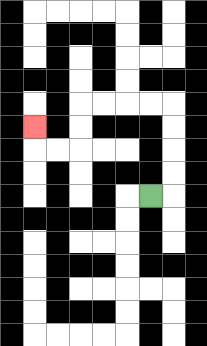{'start': '[6, 8]', 'end': '[1, 5]', 'path_directions': 'R,U,U,U,U,L,L,L,L,D,D,L,L,U', 'path_coordinates': '[[6, 8], [7, 8], [7, 7], [7, 6], [7, 5], [7, 4], [6, 4], [5, 4], [4, 4], [3, 4], [3, 5], [3, 6], [2, 6], [1, 6], [1, 5]]'}